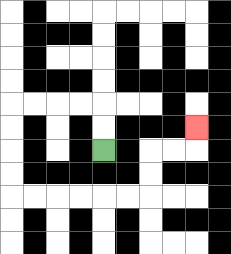{'start': '[4, 6]', 'end': '[8, 5]', 'path_directions': 'U,U,L,L,L,L,D,D,D,D,R,R,R,R,R,R,U,U,R,R,U', 'path_coordinates': '[[4, 6], [4, 5], [4, 4], [3, 4], [2, 4], [1, 4], [0, 4], [0, 5], [0, 6], [0, 7], [0, 8], [1, 8], [2, 8], [3, 8], [4, 8], [5, 8], [6, 8], [6, 7], [6, 6], [7, 6], [8, 6], [8, 5]]'}